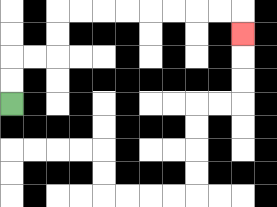{'start': '[0, 4]', 'end': '[10, 1]', 'path_directions': 'U,U,R,R,U,U,R,R,R,R,R,R,R,R,D', 'path_coordinates': '[[0, 4], [0, 3], [0, 2], [1, 2], [2, 2], [2, 1], [2, 0], [3, 0], [4, 0], [5, 0], [6, 0], [7, 0], [8, 0], [9, 0], [10, 0], [10, 1]]'}